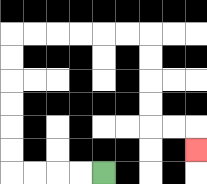{'start': '[4, 7]', 'end': '[8, 6]', 'path_directions': 'L,L,L,L,U,U,U,U,U,U,R,R,R,R,R,R,D,D,D,D,R,R,D', 'path_coordinates': '[[4, 7], [3, 7], [2, 7], [1, 7], [0, 7], [0, 6], [0, 5], [0, 4], [0, 3], [0, 2], [0, 1], [1, 1], [2, 1], [3, 1], [4, 1], [5, 1], [6, 1], [6, 2], [6, 3], [6, 4], [6, 5], [7, 5], [8, 5], [8, 6]]'}